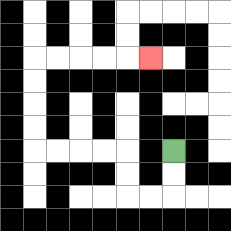{'start': '[7, 6]', 'end': '[6, 2]', 'path_directions': 'D,D,L,L,U,U,L,L,L,L,U,U,U,U,R,R,R,R,R', 'path_coordinates': '[[7, 6], [7, 7], [7, 8], [6, 8], [5, 8], [5, 7], [5, 6], [4, 6], [3, 6], [2, 6], [1, 6], [1, 5], [1, 4], [1, 3], [1, 2], [2, 2], [3, 2], [4, 2], [5, 2], [6, 2]]'}